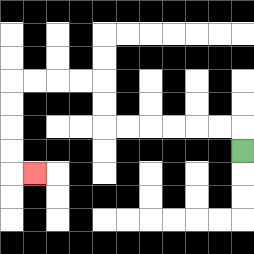{'start': '[10, 6]', 'end': '[1, 7]', 'path_directions': 'U,L,L,L,L,L,L,U,U,L,L,L,L,D,D,D,D,R', 'path_coordinates': '[[10, 6], [10, 5], [9, 5], [8, 5], [7, 5], [6, 5], [5, 5], [4, 5], [4, 4], [4, 3], [3, 3], [2, 3], [1, 3], [0, 3], [0, 4], [0, 5], [0, 6], [0, 7], [1, 7]]'}